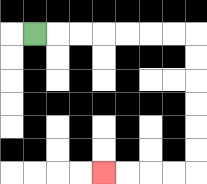{'start': '[1, 1]', 'end': '[4, 7]', 'path_directions': 'R,R,R,R,R,R,R,D,D,D,D,D,D,L,L,L,L', 'path_coordinates': '[[1, 1], [2, 1], [3, 1], [4, 1], [5, 1], [6, 1], [7, 1], [8, 1], [8, 2], [8, 3], [8, 4], [8, 5], [8, 6], [8, 7], [7, 7], [6, 7], [5, 7], [4, 7]]'}